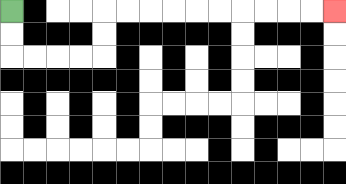{'start': '[0, 0]', 'end': '[14, 0]', 'path_directions': 'D,D,R,R,R,R,U,U,R,R,R,R,R,R,R,R,R,R', 'path_coordinates': '[[0, 0], [0, 1], [0, 2], [1, 2], [2, 2], [3, 2], [4, 2], [4, 1], [4, 0], [5, 0], [6, 0], [7, 0], [8, 0], [9, 0], [10, 0], [11, 0], [12, 0], [13, 0], [14, 0]]'}